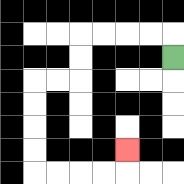{'start': '[7, 2]', 'end': '[5, 6]', 'path_directions': 'U,L,L,L,L,D,D,L,L,D,D,D,D,R,R,R,R,U', 'path_coordinates': '[[7, 2], [7, 1], [6, 1], [5, 1], [4, 1], [3, 1], [3, 2], [3, 3], [2, 3], [1, 3], [1, 4], [1, 5], [1, 6], [1, 7], [2, 7], [3, 7], [4, 7], [5, 7], [5, 6]]'}